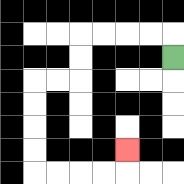{'start': '[7, 2]', 'end': '[5, 6]', 'path_directions': 'U,L,L,L,L,D,D,L,L,D,D,D,D,R,R,R,R,U', 'path_coordinates': '[[7, 2], [7, 1], [6, 1], [5, 1], [4, 1], [3, 1], [3, 2], [3, 3], [2, 3], [1, 3], [1, 4], [1, 5], [1, 6], [1, 7], [2, 7], [3, 7], [4, 7], [5, 7], [5, 6]]'}